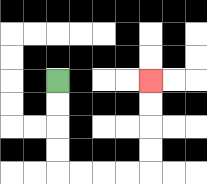{'start': '[2, 3]', 'end': '[6, 3]', 'path_directions': 'D,D,D,D,R,R,R,R,U,U,U,U', 'path_coordinates': '[[2, 3], [2, 4], [2, 5], [2, 6], [2, 7], [3, 7], [4, 7], [5, 7], [6, 7], [6, 6], [6, 5], [6, 4], [6, 3]]'}